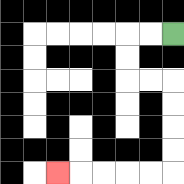{'start': '[7, 1]', 'end': '[2, 7]', 'path_directions': 'L,L,D,D,R,R,D,D,D,D,L,L,L,L,L', 'path_coordinates': '[[7, 1], [6, 1], [5, 1], [5, 2], [5, 3], [6, 3], [7, 3], [7, 4], [7, 5], [7, 6], [7, 7], [6, 7], [5, 7], [4, 7], [3, 7], [2, 7]]'}